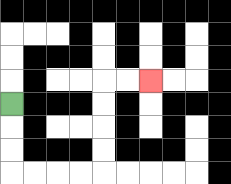{'start': '[0, 4]', 'end': '[6, 3]', 'path_directions': 'D,D,D,R,R,R,R,U,U,U,U,R,R', 'path_coordinates': '[[0, 4], [0, 5], [0, 6], [0, 7], [1, 7], [2, 7], [3, 7], [4, 7], [4, 6], [4, 5], [4, 4], [4, 3], [5, 3], [6, 3]]'}